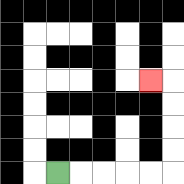{'start': '[2, 7]', 'end': '[6, 3]', 'path_directions': 'R,R,R,R,R,U,U,U,U,L', 'path_coordinates': '[[2, 7], [3, 7], [4, 7], [5, 7], [6, 7], [7, 7], [7, 6], [7, 5], [7, 4], [7, 3], [6, 3]]'}